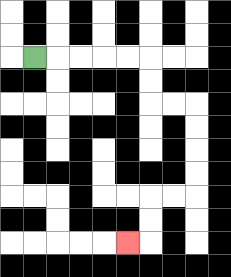{'start': '[1, 2]', 'end': '[5, 10]', 'path_directions': 'R,R,R,R,R,D,D,R,R,D,D,D,D,L,L,D,D,L', 'path_coordinates': '[[1, 2], [2, 2], [3, 2], [4, 2], [5, 2], [6, 2], [6, 3], [6, 4], [7, 4], [8, 4], [8, 5], [8, 6], [8, 7], [8, 8], [7, 8], [6, 8], [6, 9], [6, 10], [5, 10]]'}